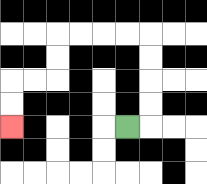{'start': '[5, 5]', 'end': '[0, 5]', 'path_directions': 'R,U,U,U,U,L,L,L,L,D,D,L,L,D,D', 'path_coordinates': '[[5, 5], [6, 5], [6, 4], [6, 3], [6, 2], [6, 1], [5, 1], [4, 1], [3, 1], [2, 1], [2, 2], [2, 3], [1, 3], [0, 3], [0, 4], [0, 5]]'}